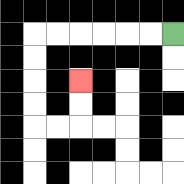{'start': '[7, 1]', 'end': '[3, 3]', 'path_directions': 'L,L,L,L,L,L,D,D,D,D,R,R,U,U', 'path_coordinates': '[[7, 1], [6, 1], [5, 1], [4, 1], [3, 1], [2, 1], [1, 1], [1, 2], [1, 3], [1, 4], [1, 5], [2, 5], [3, 5], [3, 4], [3, 3]]'}